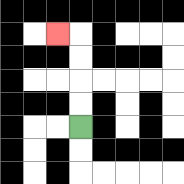{'start': '[3, 5]', 'end': '[2, 1]', 'path_directions': 'U,U,U,U,L', 'path_coordinates': '[[3, 5], [3, 4], [3, 3], [3, 2], [3, 1], [2, 1]]'}